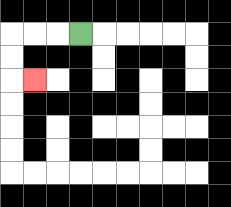{'start': '[3, 1]', 'end': '[1, 3]', 'path_directions': 'L,L,L,D,D,R', 'path_coordinates': '[[3, 1], [2, 1], [1, 1], [0, 1], [0, 2], [0, 3], [1, 3]]'}